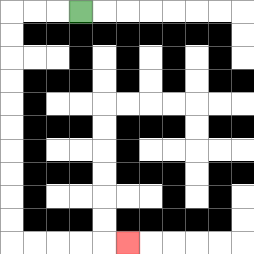{'start': '[3, 0]', 'end': '[5, 10]', 'path_directions': 'L,L,L,D,D,D,D,D,D,D,D,D,D,R,R,R,R,R', 'path_coordinates': '[[3, 0], [2, 0], [1, 0], [0, 0], [0, 1], [0, 2], [0, 3], [0, 4], [0, 5], [0, 6], [0, 7], [0, 8], [0, 9], [0, 10], [1, 10], [2, 10], [3, 10], [4, 10], [5, 10]]'}